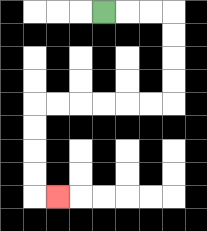{'start': '[4, 0]', 'end': '[2, 8]', 'path_directions': 'R,R,R,D,D,D,D,L,L,L,L,L,L,D,D,D,D,R', 'path_coordinates': '[[4, 0], [5, 0], [6, 0], [7, 0], [7, 1], [7, 2], [7, 3], [7, 4], [6, 4], [5, 4], [4, 4], [3, 4], [2, 4], [1, 4], [1, 5], [1, 6], [1, 7], [1, 8], [2, 8]]'}